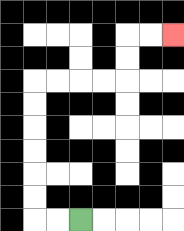{'start': '[3, 9]', 'end': '[7, 1]', 'path_directions': 'L,L,U,U,U,U,U,U,R,R,R,R,U,U,R,R', 'path_coordinates': '[[3, 9], [2, 9], [1, 9], [1, 8], [1, 7], [1, 6], [1, 5], [1, 4], [1, 3], [2, 3], [3, 3], [4, 3], [5, 3], [5, 2], [5, 1], [6, 1], [7, 1]]'}